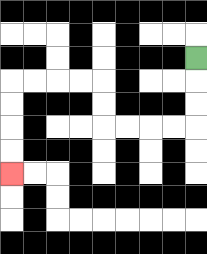{'start': '[8, 2]', 'end': '[0, 7]', 'path_directions': 'D,D,D,L,L,L,L,U,U,L,L,L,L,D,D,D,D', 'path_coordinates': '[[8, 2], [8, 3], [8, 4], [8, 5], [7, 5], [6, 5], [5, 5], [4, 5], [4, 4], [4, 3], [3, 3], [2, 3], [1, 3], [0, 3], [0, 4], [0, 5], [0, 6], [0, 7]]'}